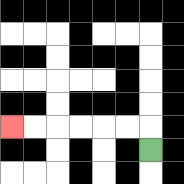{'start': '[6, 6]', 'end': '[0, 5]', 'path_directions': 'U,L,L,L,L,L,L', 'path_coordinates': '[[6, 6], [6, 5], [5, 5], [4, 5], [3, 5], [2, 5], [1, 5], [0, 5]]'}